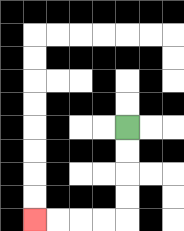{'start': '[5, 5]', 'end': '[1, 9]', 'path_directions': 'D,D,D,D,L,L,L,L', 'path_coordinates': '[[5, 5], [5, 6], [5, 7], [5, 8], [5, 9], [4, 9], [3, 9], [2, 9], [1, 9]]'}